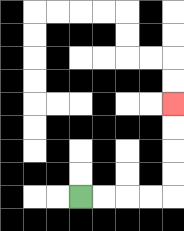{'start': '[3, 8]', 'end': '[7, 4]', 'path_directions': 'R,R,R,R,U,U,U,U', 'path_coordinates': '[[3, 8], [4, 8], [5, 8], [6, 8], [7, 8], [7, 7], [7, 6], [7, 5], [7, 4]]'}